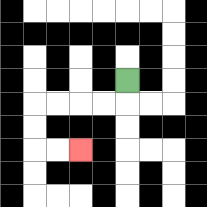{'start': '[5, 3]', 'end': '[3, 6]', 'path_directions': 'D,L,L,L,L,D,D,R,R', 'path_coordinates': '[[5, 3], [5, 4], [4, 4], [3, 4], [2, 4], [1, 4], [1, 5], [1, 6], [2, 6], [3, 6]]'}